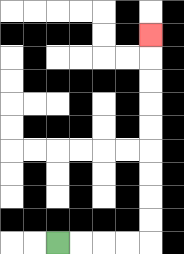{'start': '[2, 10]', 'end': '[6, 1]', 'path_directions': 'R,R,R,R,U,U,U,U,U,U,U,U,U', 'path_coordinates': '[[2, 10], [3, 10], [4, 10], [5, 10], [6, 10], [6, 9], [6, 8], [6, 7], [6, 6], [6, 5], [6, 4], [6, 3], [6, 2], [6, 1]]'}